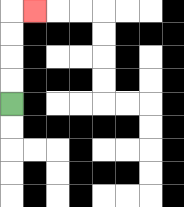{'start': '[0, 4]', 'end': '[1, 0]', 'path_directions': 'U,U,U,U,R', 'path_coordinates': '[[0, 4], [0, 3], [0, 2], [0, 1], [0, 0], [1, 0]]'}